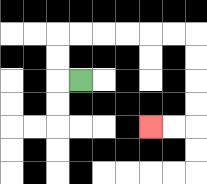{'start': '[3, 3]', 'end': '[6, 5]', 'path_directions': 'L,U,U,R,R,R,R,R,R,D,D,D,D,L,L', 'path_coordinates': '[[3, 3], [2, 3], [2, 2], [2, 1], [3, 1], [4, 1], [5, 1], [6, 1], [7, 1], [8, 1], [8, 2], [8, 3], [8, 4], [8, 5], [7, 5], [6, 5]]'}